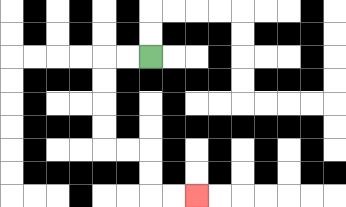{'start': '[6, 2]', 'end': '[8, 8]', 'path_directions': 'L,L,D,D,D,D,R,R,D,D,R,R', 'path_coordinates': '[[6, 2], [5, 2], [4, 2], [4, 3], [4, 4], [4, 5], [4, 6], [5, 6], [6, 6], [6, 7], [6, 8], [7, 8], [8, 8]]'}